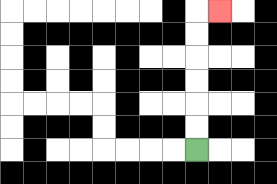{'start': '[8, 6]', 'end': '[9, 0]', 'path_directions': 'U,U,U,U,U,U,R', 'path_coordinates': '[[8, 6], [8, 5], [8, 4], [8, 3], [8, 2], [8, 1], [8, 0], [9, 0]]'}